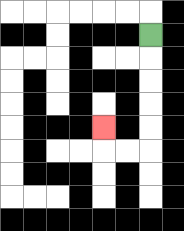{'start': '[6, 1]', 'end': '[4, 5]', 'path_directions': 'D,D,D,D,D,L,L,U', 'path_coordinates': '[[6, 1], [6, 2], [6, 3], [6, 4], [6, 5], [6, 6], [5, 6], [4, 6], [4, 5]]'}